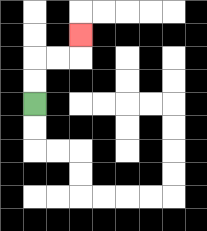{'start': '[1, 4]', 'end': '[3, 1]', 'path_directions': 'U,U,R,R,U', 'path_coordinates': '[[1, 4], [1, 3], [1, 2], [2, 2], [3, 2], [3, 1]]'}